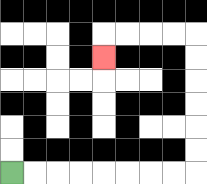{'start': '[0, 7]', 'end': '[4, 2]', 'path_directions': 'R,R,R,R,R,R,R,R,U,U,U,U,U,U,L,L,L,L,D', 'path_coordinates': '[[0, 7], [1, 7], [2, 7], [3, 7], [4, 7], [5, 7], [6, 7], [7, 7], [8, 7], [8, 6], [8, 5], [8, 4], [8, 3], [8, 2], [8, 1], [7, 1], [6, 1], [5, 1], [4, 1], [4, 2]]'}